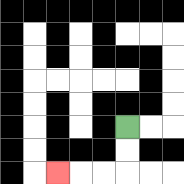{'start': '[5, 5]', 'end': '[2, 7]', 'path_directions': 'D,D,L,L,L', 'path_coordinates': '[[5, 5], [5, 6], [5, 7], [4, 7], [3, 7], [2, 7]]'}